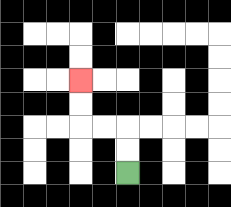{'start': '[5, 7]', 'end': '[3, 3]', 'path_directions': 'U,U,L,L,U,U', 'path_coordinates': '[[5, 7], [5, 6], [5, 5], [4, 5], [3, 5], [3, 4], [3, 3]]'}